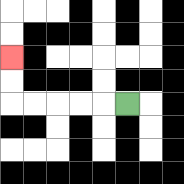{'start': '[5, 4]', 'end': '[0, 2]', 'path_directions': 'L,L,L,L,L,U,U', 'path_coordinates': '[[5, 4], [4, 4], [3, 4], [2, 4], [1, 4], [0, 4], [0, 3], [0, 2]]'}